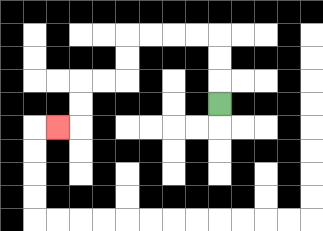{'start': '[9, 4]', 'end': '[2, 5]', 'path_directions': 'U,U,U,L,L,L,L,D,D,L,L,D,D,L', 'path_coordinates': '[[9, 4], [9, 3], [9, 2], [9, 1], [8, 1], [7, 1], [6, 1], [5, 1], [5, 2], [5, 3], [4, 3], [3, 3], [3, 4], [3, 5], [2, 5]]'}